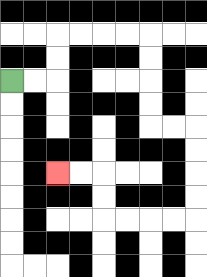{'start': '[0, 3]', 'end': '[2, 7]', 'path_directions': 'R,R,U,U,R,R,R,R,D,D,D,D,R,R,D,D,D,D,L,L,L,L,U,U,L,L', 'path_coordinates': '[[0, 3], [1, 3], [2, 3], [2, 2], [2, 1], [3, 1], [4, 1], [5, 1], [6, 1], [6, 2], [6, 3], [6, 4], [6, 5], [7, 5], [8, 5], [8, 6], [8, 7], [8, 8], [8, 9], [7, 9], [6, 9], [5, 9], [4, 9], [4, 8], [4, 7], [3, 7], [2, 7]]'}